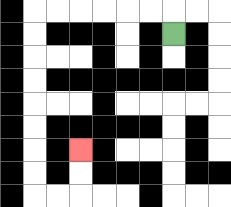{'start': '[7, 1]', 'end': '[3, 6]', 'path_directions': 'U,L,L,L,L,L,L,D,D,D,D,D,D,D,D,R,R,U,U', 'path_coordinates': '[[7, 1], [7, 0], [6, 0], [5, 0], [4, 0], [3, 0], [2, 0], [1, 0], [1, 1], [1, 2], [1, 3], [1, 4], [1, 5], [1, 6], [1, 7], [1, 8], [2, 8], [3, 8], [3, 7], [3, 6]]'}